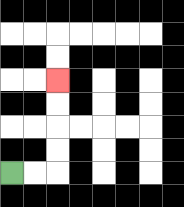{'start': '[0, 7]', 'end': '[2, 3]', 'path_directions': 'R,R,U,U,U,U', 'path_coordinates': '[[0, 7], [1, 7], [2, 7], [2, 6], [2, 5], [2, 4], [2, 3]]'}